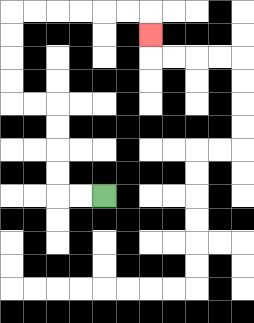{'start': '[4, 8]', 'end': '[6, 1]', 'path_directions': 'L,L,U,U,U,U,L,L,U,U,U,U,R,R,R,R,R,R,D', 'path_coordinates': '[[4, 8], [3, 8], [2, 8], [2, 7], [2, 6], [2, 5], [2, 4], [1, 4], [0, 4], [0, 3], [0, 2], [0, 1], [0, 0], [1, 0], [2, 0], [3, 0], [4, 0], [5, 0], [6, 0], [6, 1]]'}